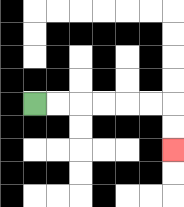{'start': '[1, 4]', 'end': '[7, 6]', 'path_directions': 'R,R,R,R,R,R,D,D', 'path_coordinates': '[[1, 4], [2, 4], [3, 4], [4, 4], [5, 4], [6, 4], [7, 4], [7, 5], [7, 6]]'}